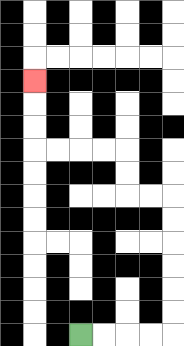{'start': '[3, 14]', 'end': '[1, 3]', 'path_directions': 'R,R,R,R,U,U,U,U,U,U,L,L,U,U,L,L,L,L,U,U,U', 'path_coordinates': '[[3, 14], [4, 14], [5, 14], [6, 14], [7, 14], [7, 13], [7, 12], [7, 11], [7, 10], [7, 9], [7, 8], [6, 8], [5, 8], [5, 7], [5, 6], [4, 6], [3, 6], [2, 6], [1, 6], [1, 5], [1, 4], [1, 3]]'}